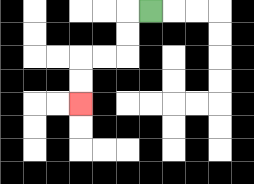{'start': '[6, 0]', 'end': '[3, 4]', 'path_directions': 'L,D,D,L,L,D,D', 'path_coordinates': '[[6, 0], [5, 0], [5, 1], [5, 2], [4, 2], [3, 2], [3, 3], [3, 4]]'}